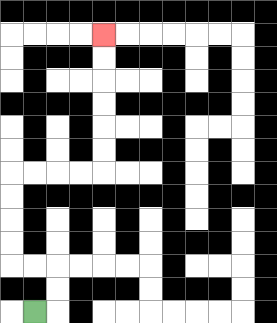{'start': '[1, 13]', 'end': '[4, 1]', 'path_directions': 'R,U,U,L,L,U,U,U,U,R,R,R,R,U,U,U,U,U,U', 'path_coordinates': '[[1, 13], [2, 13], [2, 12], [2, 11], [1, 11], [0, 11], [0, 10], [0, 9], [0, 8], [0, 7], [1, 7], [2, 7], [3, 7], [4, 7], [4, 6], [4, 5], [4, 4], [4, 3], [4, 2], [4, 1]]'}